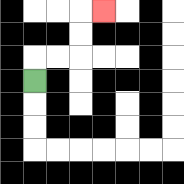{'start': '[1, 3]', 'end': '[4, 0]', 'path_directions': 'U,R,R,U,U,R', 'path_coordinates': '[[1, 3], [1, 2], [2, 2], [3, 2], [3, 1], [3, 0], [4, 0]]'}